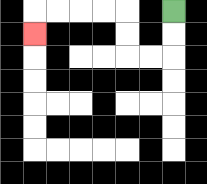{'start': '[7, 0]', 'end': '[1, 1]', 'path_directions': 'D,D,L,L,U,U,L,L,L,L,D', 'path_coordinates': '[[7, 0], [7, 1], [7, 2], [6, 2], [5, 2], [5, 1], [5, 0], [4, 0], [3, 0], [2, 0], [1, 0], [1, 1]]'}